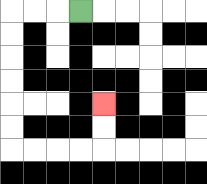{'start': '[3, 0]', 'end': '[4, 4]', 'path_directions': 'L,L,L,D,D,D,D,D,D,R,R,R,R,U,U', 'path_coordinates': '[[3, 0], [2, 0], [1, 0], [0, 0], [0, 1], [0, 2], [0, 3], [0, 4], [0, 5], [0, 6], [1, 6], [2, 6], [3, 6], [4, 6], [4, 5], [4, 4]]'}